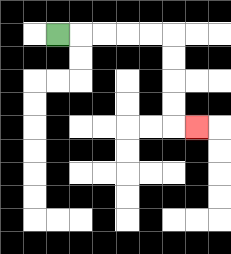{'start': '[2, 1]', 'end': '[8, 5]', 'path_directions': 'R,R,R,R,R,D,D,D,D,R', 'path_coordinates': '[[2, 1], [3, 1], [4, 1], [5, 1], [6, 1], [7, 1], [7, 2], [7, 3], [7, 4], [7, 5], [8, 5]]'}